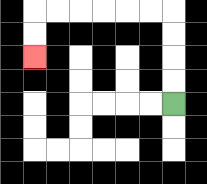{'start': '[7, 4]', 'end': '[1, 2]', 'path_directions': 'U,U,U,U,L,L,L,L,L,L,D,D', 'path_coordinates': '[[7, 4], [7, 3], [7, 2], [7, 1], [7, 0], [6, 0], [5, 0], [4, 0], [3, 0], [2, 0], [1, 0], [1, 1], [1, 2]]'}